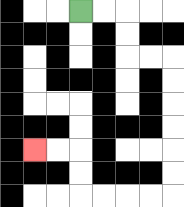{'start': '[3, 0]', 'end': '[1, 6]', 'path_directions': 'R,R,D,D,R,R,D,D,D,D,D,D,L,L,L,L,U,U,L,L', 'path_coordinates': '[[3, 0], [4, 0], [5, 0], [5, 1], [5, 2], [6, 2], [7, 2], [7, 3], [7, 4], [7, 5], [7, 6], [7, 7], [7, 8], [6, 8], [5, 8], [4, 8], [3, 8], [3, 7], [3, 6], [2, 6], [1, 6]]'}